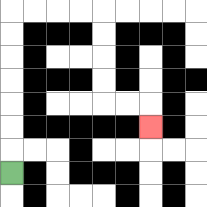{'start': '[0, 7]', 'end': '[6, 5]', 'path_directions': 'U,U,U,U,U,U,U,R,R,R,R,D,D,D,D,R,R,D', 'path_coordinates': '[[0, 7], [0, 6], [0, 5], [0, 4], [0, 3], [0, 2], [0, 1], [0, 0], [1, 0], [2, 0], [3, 0], [4, 0], [4, 1], [4, 2], [4, 3], [4, 4], [5, 4], [6, 4], [6, 5]]'}